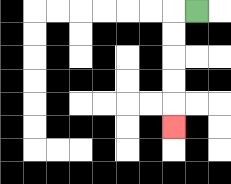{'start': '[8, 0]', 'end': '[7, 5]', 'path_directions': 'L,D,D,D,D,D', 'path_coordinates': '[[8, 0], [7, 0], [7, 1], [7, 2], [7, 3], [7, 4], [7, 5]]'}